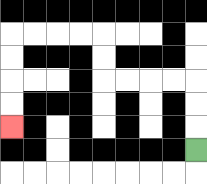{'start': '[8, 6]', 'end': '[0, 5]', 'path_directions': 'U,U,U,L,L,L,L,U,U,L,L,L,L,D,D,D,D', 'path_coordinates': '[[8, 6], [8, 5], [8, 4], [8, 3], [7, 3], [6, 3], [5, 3], [4, 3], [4, 2], [4, 1], [3, 1], [2, 1], [1, 1], [0, 1], [0, 2], [0, 3], [0, 4], [0, 5]]'}